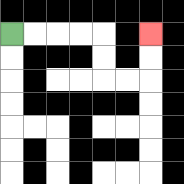{'start': '[0, 1]', 'end': '[6, 1]', 'path_directions': 'R,R,R,R,D,D,R,R,U,U', 'path_coordinates': '[[0, 1], [1, 1], [2, 1], [3, 1], [4, 1], [4, 2], [4, 3], [5, 3], [6, 3], [6, 2], [6, 1]]'}